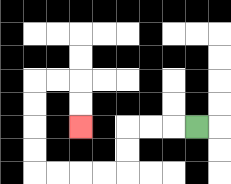{'start': '[8, 5]', 'end': '[3, 5]', 'path_directions': 'L,L,L,D,D,L,L,L,L,U,U,U,U,R,R,D,D', 'path_coordinates': '[[8, 5], [7, 5], [6, 5], [5, 5], [5, 6], [5, 7], [4, 7], [3, 7], [2, 7], [1, 7], [1, 6], [1, 5], [1, 4], [1, 3], [2, 3], [3, 3], [3, 4], [3, 5]]'}